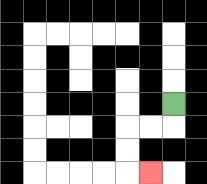{'start': '[7, 4]', 'end': '[6, 7]', 'path_directions': 'D,L,L,D,D,R', 'path_coordinates': '[[7, 4], [7, 5], [6, 5], [5, 5], [5, 6], [5, 7], [6, 7]]'}